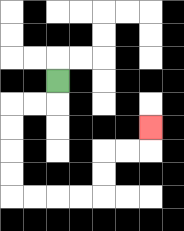{'start': '[2, 3]', 'end': '[6, 5]', 'path_directions': 'D,L,L,D,D,D,D,R,R,R,R,U,U,R,R,U', 'path_coordinates': '[[2, 3], [2, 4], [1, 4], [0, 4], [0, 5], [0, 6], [0, 7], [0, 8], [1, 8], [2, 8], [3, 8], [4, 8], [4, 7], [4, 6], [5, 6], [6, 6], [6, 5]]'}